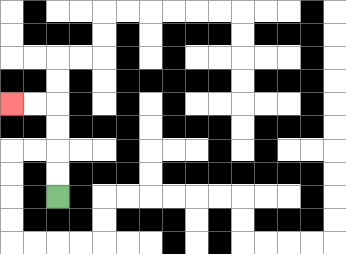{'start': '[2, 8]', 'end': '[0, 4]', 'path_directions': 'U,U,U,U,L,L', 'path_coordinates': '[[2, 8], [2, 7], [2, 6], [2, 5], [2, 4], [1, 4], [0, 4]]'}